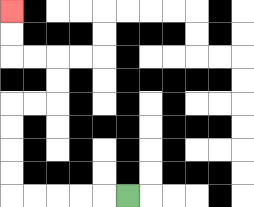{'start': '[5, 8]', 'end': '[0, 0]', 'path_directions': 'L,L,L,L,L,U,U,U,U,R,R,U,U,L,L,U,U', 'path_coordinates': '[[5, 8], [4, 8], [3, 8], [2, 8], [1, 8], [0, 8], [0, 7], [0, 6], [0, 5], [0, 4], [1, 4], [2, 4], [2, 3], [2, 2], [1, 2], [0, 2], [0, 1], [0, 0]]'}